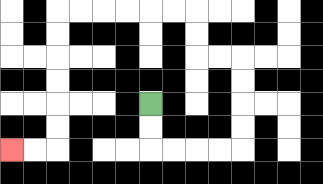{'start': '[6, 4]', 'end': '[0, 6]', 'path_directions': 'D,D,R,R,R,R,U,U,U,U,L,L,U,U,L,L,L,L,L,L,D,D,D,D,D,D,L,L', 'path_coordinates': '[[6, 4], [6, 5], [6, 6], [7, 6], [8, 6], [9, 6], [10, 6], [10, 5], [10, 4], [10, 3], [10, 2], [9, 2], [8, 2], [8, 1], [8, 0], [7, 0], [6, 0], [5, 0], [4, 0], [3, 0], [2, 0], [2, 1], [2, 2], [2, 3], [2, 4], [2, 5], [2, 6], [1, 6], [0, 6]]'}